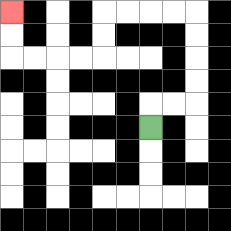{'start': '[6, 5]', 'end': '[0, 0]', 'path_directions': 'U,R,R,U,U,U,U,L,L,L,L,D,D,L,L,L,L,U,U', 'path_coordinates': '[[6, 5], [6, 4], [7, 4], [8, 4], [8, 3], [8, 2], [8, 1], [8, 0], [7, 0], [6, 0], [5, 0], [4, 0], [4, 1], [4, 2], [3, 2], [2, 2], [1, 2], [0, 2], [0, 1], [0, 0]]'}